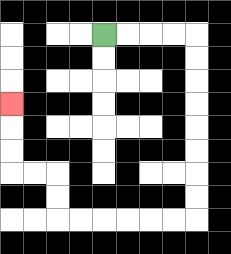{'start': '[4, 1]', 'end': '[0, 4]', 'path_directions': 'R,R,R,R,D,D,D,D,D,D,D,D,L,L,L,L,L,L,U,U,L,L,U,U,U', 'path_coordinates': '[[4, 1], [5, 1], [6, 1], [7, 1], [8, 1], [8, 2], [8, 3], [8, 4], [8, 5], [8, 6], [8, 7], [8, 8], [8, 9], [7, 9], [6, 9], [5, 9], [4, 9], [3, 9], [2, 9], [2, 8], [2, 7], [1, 7], [0, 7], [0, 6], [0, 5], [0, 4]]'}